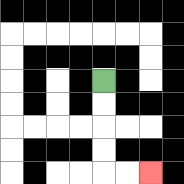{'start': '[4, 3]', 'end': '[6, 7]', 'path_directions': 'D,D,D,D,R,R', 'path_coordinates': '[[4, 3], [4, 4], [4, 5], [4, 6], [4, 7], [5, 7], [6, 7]]'}